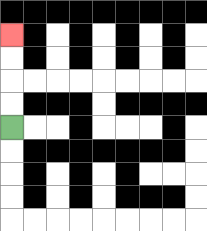{'start': '[0, 5]', 'end': '[0, 1]', 'path_directions': 'U,U,U,U', 'path_coordinates': '[[0, 5], [0, 4], [0, 3], [0, 2], [0, 1]]'}